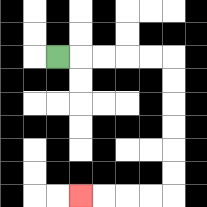{'start': '[2, 2]', 'end': '[3, 8]', 'path_directions': 'R,R,R,R,R,D,D,D,D,D,D,L,L,L,L', 'path_coordinates': '[[2, 2], [3, 2], [4, 2], [5, 2], [6, 2], [7, 2], [7, 3], [7, 4], [7, 5], [7, 6], [7, 7], [7, 8], [6, 8], [5, 8], [4, 8], [3, 8]]'}